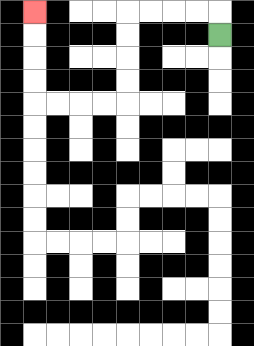{'start': '[9, 1]', 'end': '[1, 0]', 'path_directions': 'U,L,L,L,L,D,D,D,D,L,L,L,L,U,U,U,U', 'path_coordinates': '[[9, 1], [9, 0], [8, 0], [7, 0], [6, 0], [5, 0], [5, 1], [5, 2], [5, 3], [5, 4], [4, 4], [3, 4], [2, 4], [1, 4], [1, 3], [1, 2], [1, 1], [1, 0]]'}